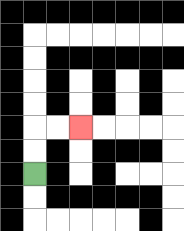{'start': '[1, 7]', 'end': '[3, 5]', 'path_directions': 'U,U,R,R', 'path_coordinates': '[[1, 7], [1, 6], [1, 5], [2, 5], [3, 5]]'}